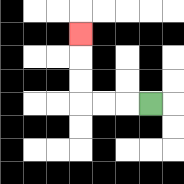{'start': '[6, 4]', 'end': '[3, 1]', 'path_directions': 'L,L,L,U,U,U', 'path_coordinates': '[[6, 4], [5, 4], [4, 4], [3, 4], [3, 3], [3, 2], [3, 1]]'}